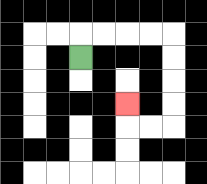{'start': '[3, 2]', 'end': '[5, 4]', 'path_directions': 'U,R,R,R,R,D,D,D,D,L,L,U', 'path_coordinates': '[[3, 2], [3, 1], [4, 1], [5, 1], [6, 1], [7, 1], [7, 2], [7, 3], [7, 4], [7, 5], [6, 5], [5, 5], [5, 4]]'}